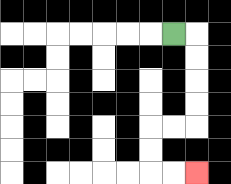{'start': '[7, 1]', 'end': '[8, 7]', 'path_directions': 'R,D,D,D,D,L,L,D,D,R,R', 'path_coordinates': '[[7, 1], [8, 1], [8, 2], [8, 3], [8, 4], [8, 5], [7, 5], [6, 5], [6, 6], [6, 7], [7, 7], [8, 7]]'}